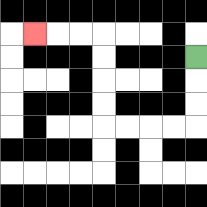{'start': '[8, 2]', 'end': '[1, 1]', 'path_directions': 'D,D,D,L,L,L,L,U,U,U,U,L,L,L', 'path_coordinates': '[[8, 2], [8, 3], [8, 4], [8, 5], [7, 5], [6, 5], [5, 5], [4, 5], [4, 4], [4, 3], [4, 2], [4, 1], [3, 1], [2, 1], [1, 1]]'}